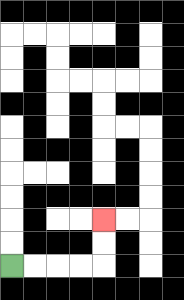{'start': '[0, 11]', 'end': '[4, 9]', 'path_directions': 'R,R,R,R,U,U', 'path_coordinates': '[[0, 11], [1, 11], [2, 11], [3, 11], [4, 11], [4, 10], [4, 9]]'}